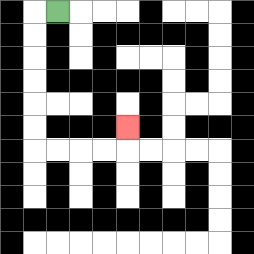{'start': '[2, 0]', 'end': '[5, 5]', 'path_directions': 'L,D,D,D,D,D,D,R,R,R,R,U', 'path_coordinates': '[[2, 0], [1, 0], [1, 1], [1, 2], [1, 3], [1, 4], [1, 5], [1, 6], [2, 6], [3, 6], [4, 6], [5, 6], [5, 5]]'}